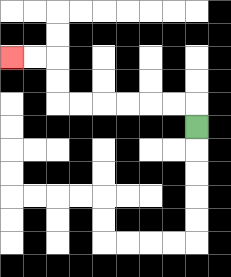{'start': '[8, 5]', 'end': '[0, 2]', 'path_directions': 'U,L,L,L,L,L,L,U,U,L,L', 'path_coordinates': '[[8, 5], [8, 4], [7, 4], [6, 4], [5, 4], [4, 4], [3, 4], [2, 4], [2, 3], [2, 2], [1, 2], [0, 2]]'}